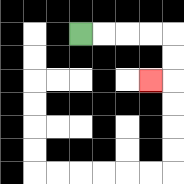{'start': '[3, 1]', 'end': '[6, 3]', 'path_directions': 'R,R,R,R,D,D,L', 'path_coordinates': '[[3, 1], [4, 1], [5, 1], [6, 1], [7, 1], [7, 2], [7, 3], [6, 3]]'}